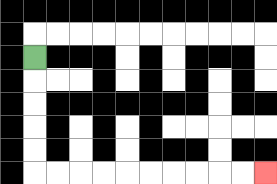{'start': '[1, 2]', 'end': '[11, 7]', 'path_directions': 'D,D,D,D,D,R,R,R,R,R,R,R,R,R,R', 'path_coordinates': '[[1, 2], [1, 3], [1, 4], [1, 5], [1, 6], [1, 7], [2, 7], [3, 7], [4, 7], [5, 7], [6, 7], [7, 7], [8, 7], [9, 7], [10, 7], [11, 7]]'}